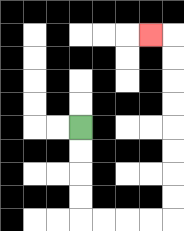{'start': '[3, 5]', 'end': '[6, 1]', 'path_directions': 'D,D,D,D,R,R,R,R,U,U,U,U,U,U,U,U,L', 'path_coordinates': '[[3, 5], [3, 6], [3, 7], [3, 8], [3, 9], [4, 9], [5, 9], [6, 9], [7, 9], [7, 8], [7, 7], [7, 6], [7, 5], [7, 4], [7, 3], [7, 2], [7, 1], [6, 1]]'}